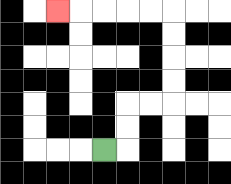{'start': '[4, 6]', 'end': '[2, 0]', 'path_directions': 'R,U,U,R,R,U,U,U,U,L,L,L,L,L', 'path_coordinates': '[[4, 6], [5, 6], [5, 5], [5, 4], [6, 4], [7, 4], [7, 3], [7, 2], [7, 1], [7, 0], [6, 0], [5, 0], [4, 0], [3, 0], [2, 0]]'}